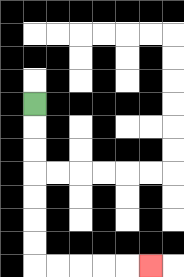{'start': '[1, 4]', 'end': '[6, 11]', 'path_directions': 'D,D,D,D,D,D,D,R,R,R,R,R', 'path_coordinates': '[[1, 4], [1, 5], [1, 6], [1, 7], [1, 8], [1, 9], [1, 10], [1, 11], [2, 11], [3, 11], [4, 11], [5, 11], [6, 11]]'}